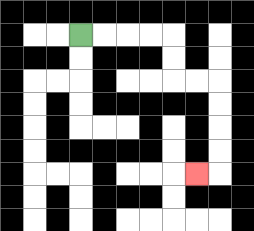{'start': '[3, 1]', 'end': '[8, 7]', 'path_directions': 'R,R,R,R,D,D,R,R,D,D,D,D,L', 'path_coordinates': '[[3, 1], [4, 1], [5, 1], [6, 1], [7, 1], [7, 2], [7, 3], [8, 3], [9, 3], [9, 4], [9, 5], [9, 6], [9, 7], [8, 7]]'}